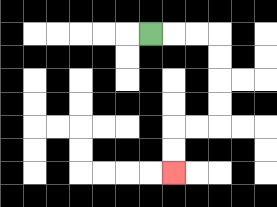{'start': '[6, 1]', 'end': '[7, 7]', 'path_directions': 'R,R,R,D,D,D,D,L,L,D,D', 'path_coordinates': '[[6, 1], [7, 1], [8, 1], [9, 1], [9, 2], [9, 3], [9, 4], [9, 5], [8, 5], [7, 5], [7, 6], [7, 7]]'}